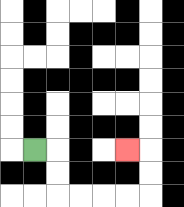{'start': '[1, 6]', 'end': '[5, 6]', 'path_directions': 'R,D,D,R,R,R,R,U,U,L', 'path_coordinates': '[[1, 6], [2, 6], [2, 7], [2, 8], [3, 8], [4, 8], [5, 8], [6, 8], [6, 7], [6, 6], [5, 6]]'}